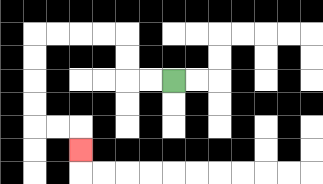{'start': '[7, 3]', 'end': '[3, 6]', 'path_directions': 'L,L,U,U,L,L,L,L,D,D,D,D,R,R,D', 'path_coordinates': '[[7, 3], [6, 3], [5, 3], [5, 2], [5, 1], [4, 1], [3, 1], [2, 1], [1, 1], [1, 2], [1, 3], [1, 4], [1, 5], [2, 5], [3, 5], [3, 6]]'}